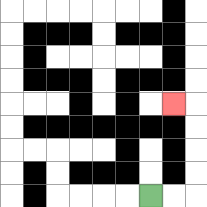{'start': '[6, 8]', 'end': '[7, 4]', 'path_directions': 'R,R,U,U,U,U,L', 'path_coordinates': '[[6, 8], [7, 8], [8, 8], [8, 7], [8, 6], [8, 5], [8, 4], [7, 4]]'}